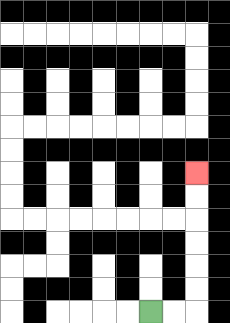{'start': '[6, 13]', 'end': '[8, 7]', 'path_directions': 'R,R,U,U,U,U,U,U', 'path_coordinates': '[[6, 13], [7, 13], [8, 13], [8, 12], [8, 11], [8, 10], [8, 9], [8, 8], [8, 7]]'}